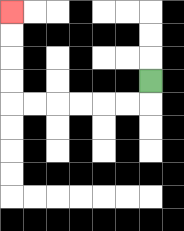{'start': '[6, 3]', 'end': '[0, 0]', 'path_directions': 'D,L,L,L,L,L,L,U,U,U,U', 'path_coordinates': '[[6, 3], [6, 4], [5, 4], [4, 4], [3, 4], [2, 4], [1, 4], [0, 4], [0, 3], [0, 2], [0, 1], [0, 0]]'}